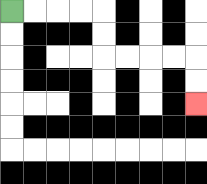{'start': '[0, 0]', 'end': '[8, 4]', 'path_directions': 'R,R,R,R,D,D,R,R,R,R,D,D', 'path_coordinates': '[[0, 0], [1, 0], [2, 0], [3, 0], [4, 0], [4, 1], [4, 2], [5, 2], [6, 2], [7, 2], [8, 2], [8, 3], [8, 4]]'}